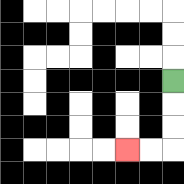{'start': '[7, 3]', 'end': '[5, 6]', 'path_directions': 'D,D,D,L,L', 'path_coordinates': '[[7, 3], [7, 4], [7, 5], [7, 6], [6, 6], [5, 6]]'}